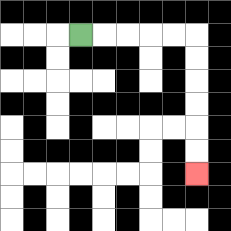{'start': '[3, 1]', 'end': '[8, 7]', 'path_directions': 'R,R,R,R,R,D,D,D,D,D,D', 'path_coordinates': '[[3, 1], [4, 1], [5, 1], [6, 1], [7, 1], [8, 1], [8, 2], [8, 3], [8, 4], [8, 5], [8, 6], [8, 7]]'}